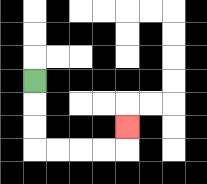{'start': '[1, 3]', 'end': '[5, 5]', 'path_directions': 'D,D,D,R,R,R,R,U', 'path_coordinates': '[[1, 3], [1, 4], [1, 5], [1, 6], [2, 6], [3, 6], [4, 6], [5, 6], [5, 5]]'}